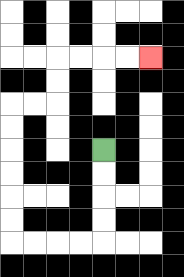{'start': '[4, 6]', 'end': '[6, 2]', 'path_directions': 'D,D,D,D,L,L,L,L,U,U,U,U,U,U,R,R,U,U,R,R,R,R', 'path_coordinates': '[[4, 6], [4, 7], [4, 8], [4, 9], [4, 10], [3, 10], [2, 10], [1, 10], [0, 10], [0, 9], [0, 8], [0, 7], [0, 6], [0, 5], [0, 4], [1, 4], [2, 4], [2, 3], [2, 2], [3, 2], [4, 2], [5, 2], [6, 2]]'}